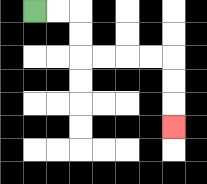{'start': '[1, 0]', 'end': '[7, 5]', 'path_directions': 'R,R,D,D,R,R,R,R,D,D,D', 'path_coordinates': '[[1, 0], [2, 0], [3, 0], [3, 1], [3, 2], [4, 2], [5, 2], [6, 2], [7, 2], [7, 3], [7, 4], [7, 5]]'}